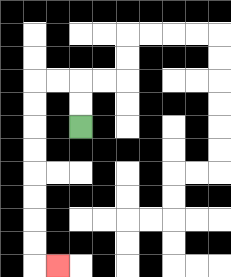{'start': '[3, 5]', 'end': '[2, 11]', 'path_directions': 'U,U,L,L,D,D,D,D,D,D,D,D,R', 'path_coordinates': '[[3, 5], [3, 4], [3, 3], [2, 3], [1, 3], [1, 4], [1, 5], [1, 6], [1, 7], [1, 8], [1, 9], [1, 10], [1, 11], [2, 11]]'}